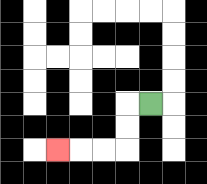{'start': '[6, 4]', 'end': '[2, 6]', 'path_directions': 'L,D,D,L,L,L', 'path_coordinates': '[[6, 4], [5, 4], [5, 5], [5, 6], [4, 6], [3, 6], [2, 6]]'}